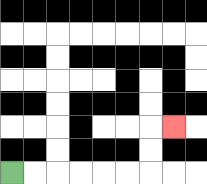{'start': '[0, 7]', 'end': '[7, 5]', 'path_directions': 'R,R,R,R,R,R,U,U,R', 'path_coordinates': '[[0, 7], [1, 7], [2, 7], [3, 7], [4, 7], [5, 7], [6, 7], [6, 6], [6, 5], [7, 5]]'}